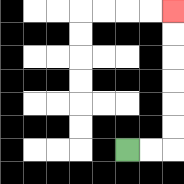{'start': '[5, 6]', 'end': '[7, 0]', 'path_directions': 'R,R,U,U,U,U,U,U', 'path_coordinates': '[[5, 6], [6, 6], [7, 6], [7, 5], [7, 4], [7, 3], [7, 2], [7, 1], [7, 0]]'}